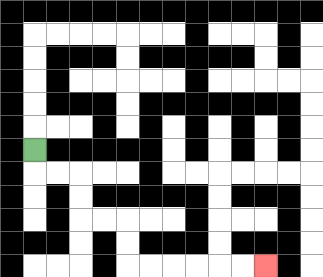{'start': '[1, 6]', 'end': '[11, 11]', 'path_directions': 'D,R,R,D,D,R,R,D,D,R,R,R,R,R,R', 'path_coordinates': '[[1, 6], [1, 7], [2, 7], [3, 7], [3, 8], [3, 9], [4, 9], [5, 9], [5, 10], [5, 11], [6, 11], [7, 11], [8, 11], [9, 11], [10, 11], [11, 11]]'}